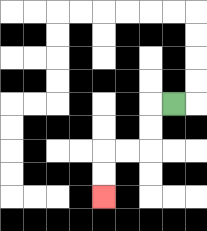{'start': '[7, 4]', 'end': '[4, 8]', 'path_directions': 'L,D,D,L,L,D,D', 'path_coordinates': '[[7, 4], [6, 4], [6, 5], [6, 6], [5, 6], [4, 6], [4, 7], [4, 8]]'}